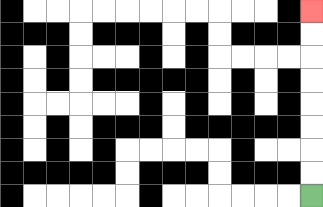{'start': '[13, 8]', 'end': '[13, 0]', 'path_directions': 'U,U,U,U,U,U,U,U', 'path_coordinates': '[[13, 8], [13, 7], [13, 6], [13, 5], [13, 4], [13, 3], [13, 2], [13, 1], [13, 0]]'}